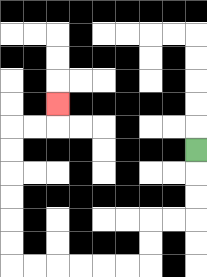{'start': '[8, 6]', 'end': '[2, 4]', 'path_directions': 'D,D,D,L,L,D,D,L,L,L,L,L,L,U,U,U,U,U,U,R,R,U', 'path_coordinates': '[[8, 6], [8, 7], [8, 8], [8, 9], [7, 9], [6, 9], [6, 10], [6, 11], [5, 11], [4, 11], [3, 11], [2, 11], [1, 11], [0, 11], [0, 10], [0, 9], [0, 8], [0, 7], [0, 6], [0, 5], [1, 5], [2, 5], [2, 4]]'}